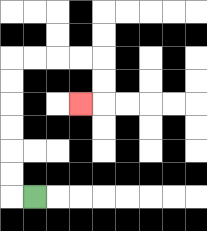{'start': '[1, 8]', 'end': '[3, 4]', 'path_directions': 'L,U,U,U,U,U,U,R,R,R,R,D,D,L', 'path_coordinates': '[[1, 8], [0, 8], [0, 7], [0, 6], [0, 5], [0, 4], [0, 3], [0, 2], [1, 2], [2, 2], [3, 2], [4, 2], [4, 3], [4, 4], [3, 4]]'}